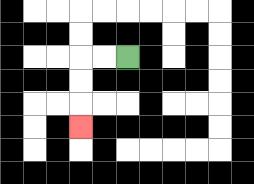{'start': '[5, 2]', 'end': '[3, 5]', 'path_directions': 'L,L,D,D,D', 'path_coordinates': '[[5, 2], [4, 2], [3, 2], [3, 3], [3, 4], [3, 5]]'}